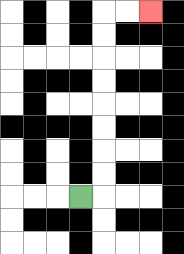{'start': '[3, 8]', 'end': '[6, 0]', 'path_directions': 'R,U,U,U,U,U,U,U,U,R,R', 'path_coordinates': '[[3, 8], [4, 8], [4, 7], [4, 6], [4, 5], [4, 4], [4, 3], [4, 2], [4, 1], [4, 0], [5, 0], [6, 0]]'}